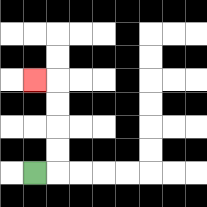{'start': '[1, 7]', 'end': '[1, 3]', 'path_directions': 'R,U,U,U,U,L', 'path_coordinates': '[[1, 7], [2, 7], [2, 6], [2, 5], [2, 4], [2, 3], [1, 3]]'}